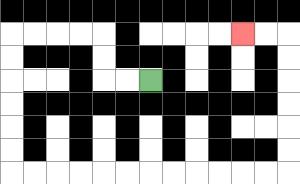{'start': '[6, 3]', 'end': '[10, 1]', 'path_directions': 'L,L,U,U,L,L,L,L,D,D,D,D,D,D,R,R,R,R,R,R,R,R,R,R,R,R,U,U,U,U,U,U,L,L', 'path_coordinates': '[[6, 3], [5, 3], [4, 3], [4, 2], [4, 1], [3, 1], [2, 1], [1, 1], [0, 1], [0, 2], [0, 3], [0, 4], [0, 5], [0, 6], [0, 7], [1, 7], [2, 7], [3, 7], [4, 7], [5, 7], [6, 7], [7, 7], [8, 7], [9, 7], [10, 7], [11, 7], [12, 7], [12, 6], [12, 5], [12, 4], [12, 3], [12, 2], [12, 1], [11, 1], [10, 1]]'}